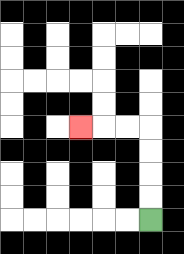{'start': '[6, 9]', 'end': '[3, 5]', 'path_directions': 'U,U,U,U,L,L,L', 'path_coordinates': '[[6, 9], [6, 8], [6, 7], [6, 6], [6, 5], [5, 5], [4, 5], [3, 5]]'}